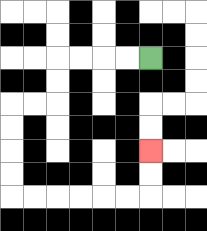{'start': '[6, 2]', 'end': '[6, 6]', 'path_directions': 'L,L,L,L,D,D,L,L,D,D,D,D,R,R,R,R,R,R,U,U', 'path_coordinates': '[[6, 2], [5, 2], [4, 2], [3, 2], [2, 2], [2, 3], [2, 4], [1, 4], [0, 4], [0, 5], [0, 6], [0, 7], [0, 8], [1, 8], [2, 8], [3, 8], [4, 8], [5, 8], [6, 8], [6, 7], [6, 6]]'}